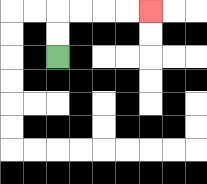{'start': '[2, 2]', 'end': '[6, 0]', 'path_directions': 'U,U,R,R,R,R', 'path_coordinates': '[[2, 2], [2, 1], [2, 0], [3, 0], [4, 0], [5, 0], [6, 0]]'}